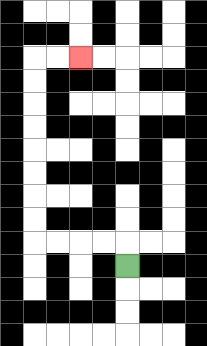{'start': '[5, 11]', 'end': '[3, 2]', 'path_directions': 'U,L,L,L,L,U,U,U,U,U,U,U,U,R,R', 'path_coordinates': '[[5, 11], [5, 10], [4, 10], [3, 10], [2, 10], [1, 10], [1, 9], [1, 8], [1, 7], [1, 6], [1, 5], [1, 4], [1, 3], [1, 2], [2, 2], [3, 2]]'}